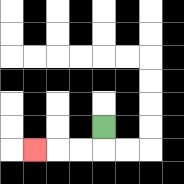{'start': '[4, 5]', 'end': '[1, 6]', 'path_directions': 'D,L,L,L', 'path_coordinates': '[[4, 5], [4, 6], [3, 6], [2, 6], [1, 6]]'}